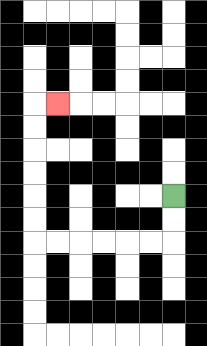{'start': '[7, 8]', 'end': '[2, 4]', 'path_directions': 'D,D,L,L,L,L,L,L,U,U,U,U,U,U,R', 'path_coordinates': '[[7, 8], [7, 9], [7, 10], [6, 10], [5, 10], [4, 10], [3, 10], [2, 10], [1, 10], [1, 9], [1, 8], [1, 7], [1, 6], [1, 5], [1, 4], [2, 4]]'}